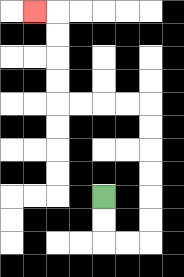{'start': '[4, 8]', 'end': '[1, 0]', 'path_directions': 'D,D,R,R,U,U,U,U,U,U,L,L,L,L,U,U,U,U,L', 'path_coordinates': '[[4, 8], [4, 9], [4, 10], [5, 10], [6, 10], [6, 9], [6, 8], [6, 7], [6, 6], [6, 5], [6, 4], [5, 4], [4, 4], [3, 4], [2, 4], [2, 3], [2, 2], [2, 1], [2, 0], [1, 0]]'}